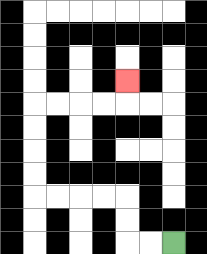{'start': '[7, 10]', 'end': '[5, 3]', 'path_directions': 'L,L,U,U,L,L,L,L,U,U,U,U,R,R,R,R,U', 'path_coordinates': '[[7, 10], [6, 10], [5, 10], [5, 9], [5, 8], [4, 8], [3, 8], [2, 8], [1, 8], [1, 7], [1, 6], [1, 5], [1, 4], [2, 4], [3, 4], [4, 4], [5, 4], [5, 3]]'}